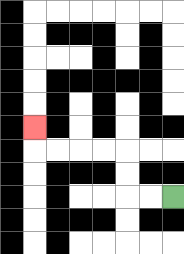{'start': '[7, 8]', 'end': '[1, 5]', 'path_directions': 'L,L,U,U,L,L,L,L,U', 'path_coordinates': '[[7, 8], [6, 8], [5, 8], [5, 7], [5, 6], [4, 6], [3, 6], [2, 6], [1, 6], [1, 5]]'}